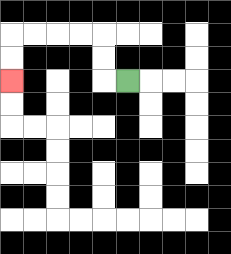{'start': '[5, 3]', 'end': '[0, 3]', 'path_directions': 'L,U,U,L,L,L,L,D,D', 'path_coordinates': '[[5, 3], [4, 3], [4, 2], [4, 1], [3, 1], [2, 1], [1, 1], [0, 1], [0, 2], [0, 3]]'}